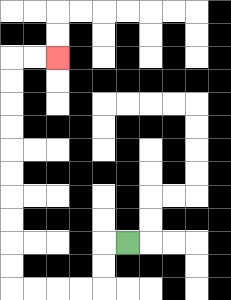{'start': '[5, 10]', 'end': '[2, 2]', 'path_directions': 'L,D,D,L,L,L,L,U,U,U,U,U,U,U,U,U,U,R,R', 'path_coordinates': '[[5, 10], [4, 10], [4, 11], [4, 12], [3, 12], [2, 12], [1, 12], [0, 12], [0, 11], [0, 10], [0, 9], [0, 8], [0, 7], [0, 6], [0, 5], [0, 4], [0, 3], [0, 2], [1, 2], [2, 2]]'}